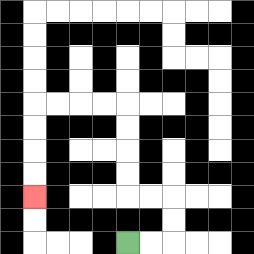{'start': '[5, 10]', 'end': '[1, 8]', 'path_directions': 'R,R,U,U,L,L,U,U,U,U,L,L,L,L,D,D,D,D', 'path_coordinates': '[[5, 10], [6, 10], [7, 10], [7, 9], [7, 8], [6, 8], [5, 8], [5, 7], [5, 6], [5, 5], [5, 4], [4, 4], [3, 4], [2, 4], [1, 4], [1, 5], [1, 6], [1, 7], [1, 8]]'}